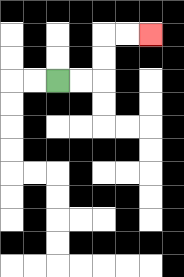{'start': '[2, 3]', 'end': '[6, 1]', 'path_directions': 'R,R,U,U,R,R', 'path_coordinates': '[[2, 3], [3, 3], [4, 3], [4, 2], [4, 1], [5, 1], [6, 1]]'}